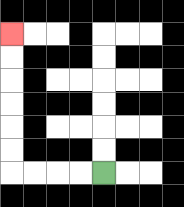{'start': '[4, 7]', 'end': '[0, 1]', 'path_directions': 'L,L,L,L,U,U,U,U,U,U', 'path_coordinates': '[[4, 7], [3, 7], [2, 7], [1, 7], [0, 7], [0, 6], [0, 5], [0, 4], [0, 3], [0, 2], [0, 1]]'}